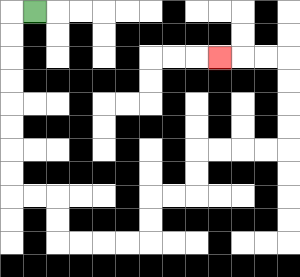{'start': '[1, 0]', 'end': '[9, 2]', 'path_directions': 'L,D,D,D,D,D,D,D,D,R,R,D,D,R,R,R,R,U,U,R,R,U,U,R,R,R,R,U,U,U,U,L,L,L', 'path_coordinates': '[[1, 0], [0, 0], [0, 1], [0, 2], [0, 3], [0, 4], [0, 5], [0, 6], [0, 7], [0, 8], [1, 8], [2, 8], [2, 9], [2, 10], [3, 10], [4, 10], [5, 10], [6, 10], [6, 9], [6, 8], [7, 8], [8, 8], [8, 7], [8, 6], [9, 6], [10, 6], [11, 6], [12, 6], [12, 5], [12, 4], [12, 3], [12, 2], [11, 2], [10, 2], [9, 2]]'}